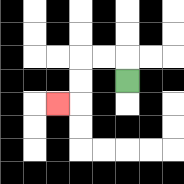{'start': '[5, 3]', 'end': '[2, 4]', 'path_directions': 'U,L,L,D,D,L', 'path_coordinates': '[[5, 3], [5, 2], [4, 2], [3, 2], [3, 3], [3, 4], [2, 4]]'}